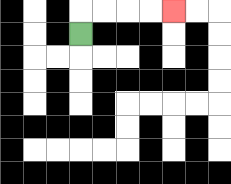{'start': '[3, 1]', 'end': '[7, 0]', 'path_directions': 'U,R,R,R,R', 'path_coordinates': '[[3, 1], [3, 0], [4, 0], [5, 0], [6, 0], [7, 0]]'}